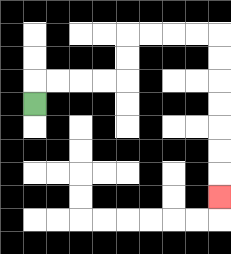{'start': '[1, 4]', 'end': '[9, 8]', 'path_directions': 'U,R,R,R,R,U,U,R,R,R,R,D,D,D,D,D,D,D', 'path_coordinates': '[[1, 4], [1, 3], [2, 3], [3, 3], [4, 3], [5, 3], [5, 2], [5, 1], [6, 1], [7, 1], [8, 1], [9, 1], [9, 2], [9, 3], [9, 4], [9, 5], [9, 6], [9, 7], [9, 8]]'}